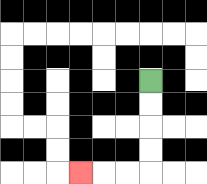{'start': '[6, 3]', 'end': '[3, 7]', 'path_directions': 'D,D,D,D,L,L,L', 'path_coordinates': '[[6, 3], [6, 4], [6, 5], [6, 6], [6, 7], [5, 7], [4, 7], [3, 7]]'}